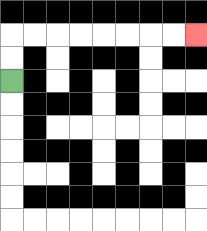{'start': '[0, 3]', 'end': '[8, 1]', 'path_directions': 'U,U,R,R,R,R,R,R,R,R', 'path_coordinates': '[[0, 3], [0, 2], [0, 1], [1, 1], [2, 1], [3, 1], [4, 1], [5, 1], [6, 1], [7, 1], [8, 1]]'}